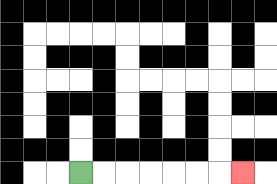{'start': '[3, 7]', 'end': '[10, 7]', 'path_directions': 'R,R,R,R,R,R,R', 'path_coordinates': '[[3, 7], [4, 7], [5, 7], [6, 7], [7, 7], [8, 7], [9, 7], [10, 7]]'}